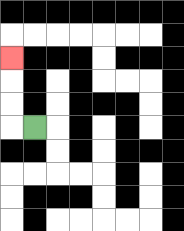{'start': '[1, 5]', 'end': '[0, 2]', 'path_directions': 'L,U,U,U', 'path_coordinates': '[[1, 5], [0, 5], [0, 4], [0, 3], [0, 2]]'}